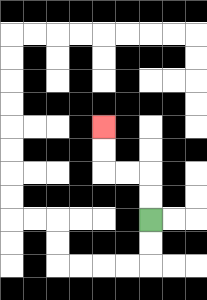{'start': '[6, 9]', 'end': '[4, 5]', 'path_directions': 'U,U,L,L,U,U', 'path_coordinates': '[[6, 9], [6, 8], [6, 7], [5, 7], [4, 7], [4, 6], [4, 5]]'}